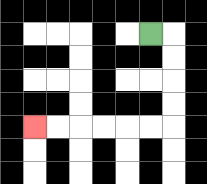{'start': '[6, 1]', 'end': '[1, 5]', 'path_directions': 'R,D,D,D,D,L,L,L,L,L,L', 'path_coordinates': '[[6, 1], [7, 1], [7, 2], [7, 3], [7, 4], [7, 5], [6, 5], [5, 5], [4, 5], [3, 5], [2, 5], [1, 5]]'}